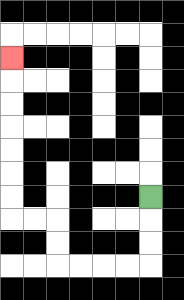{'start': '[6, 8]', 'end': '[0, 2]', 'path_directions': 'D,D,D,L,L,L,L,U,U,L,L,U,U,U,U,U,U,U', 'path_coordinates': '[[6, 8], [6, 9], [6, 10], [6, 11], [5, 11], [4, 11], [3, 11], [2, 11], [2, 10], [2, 9], [1, 9], [0, 9], [0, 8], [0, 7], [0, 6], [0, 5], [0, 4], [0, 3], [0, 2]]'}